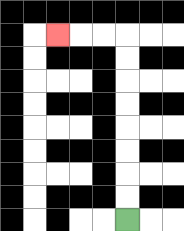{'start': '[5, 9]', 'end': '[2, 1]', 'path_directions': 'U,U,U,U,U,U,U,U,L,L,L', 'path_coordinates': '[[5, 9], [5, 8], [5, 7], [5, 6], [5, 5], [5, 4], [5, 3], [5, 2], [5, 1], [4, 1], [3, 1], [2, 1]]'}